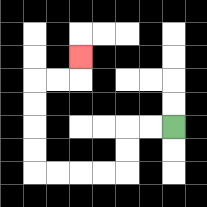{'start': '[7, 5]', 'end': '[3, 2]', 'path_directions': 'L,L,D,D,L,L,L,L,U,U,U,U,R,R,U', 'path_coordinates': '[[7, 5], [6, 5], [5, 5], [5, 6], [5, 7], [4, 7], [3, 7], [2, 7], [1, 7], [1, 6], [1, 5], [1, 4], [1, 3], [2, 3], [3, 3], [3, 2]]'}